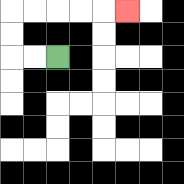{'start': '[2, 2]', 'end': '[5, 0]', 'path_directions': 'L,L,U,U,R,R,R,R,R', 'path_coordinates': '[[2, 2], [1, 2], [0, 2], [0, 1], [0, 0], [1, 0], [2, 0], [3, 0], [4, 0], [5, 0]]'}